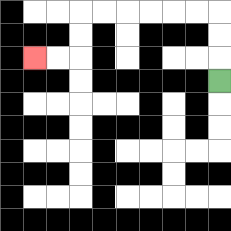{'start': '[9, 3]', 'end': '[1, 2]', 'path_directions': 'U,U,U,L,L,L,L,L,L,D,D,L,L', 'path_coordinates': '[[9, 3], [9, 2], [9, 1], [9, 0], [8, 0], [7, 0], [6, 0], [5, 0], [4, 0], [3, 0], [3, 1], [3, 2], [2, 2], [1, 2]]'}